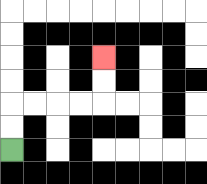{'start': '[0, 6]', 'end': '[4, 2]', 'path_directions': 'U,U,R,R,R,R,U,U', 'path_coordinates': '[[0, 6], [0, 5], [0, 4], [1, 4], [2, 4], [3, 4], [4, 4], [4, 3], [4, 2]]'}